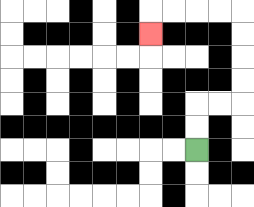{'start': '[8, 6]', 'end': '[6, 1]', 'path_directions': 'U,U,R,R,U,U,U,U,L,L,L,L,D', 'path_coordinates': '[[8, 6], [8, 5], [8, 4], [9, 4], [10, 4], [10, 3], [10, 2], [10, 1], [10, 0], [9, 0], [8, 0], [7, 0], [6, 0], [6, 1]]'}